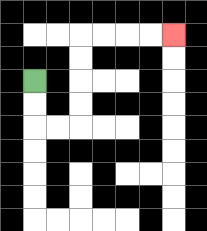{'start': '[1, 3]', 'end': '[7, 1]', 'path_directions': 'D,D,R,R,U,U,U,U,R,R,R,R', 'path_coordinates': '[[1, 3], [1, 4], [1, 5], [2, 5], [3, 5], [3, 4], [3, 3], [3, 2], [3, 1], [4, 1], [5, 1], [6, 1], [7, 1]]'}